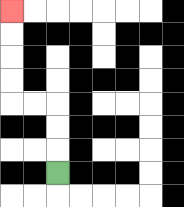{'start': '[2, 7]', 'end': '[0, 0]', 'path_directions': 'U,U,U,L,L,U,U,U,U', 'path_coordinates': '[[2, 7], [2, 6], [2, 5], [2, 4], [1, 4], [0, 4], [0, 3], [0, 2], [0, 1], [0, 0]]'}